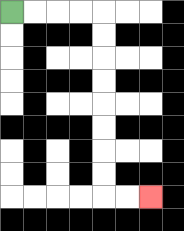{'start': '[0, 0]', 'end': '[6, 8]', 'path_directions': 'R,R,R,R,D,D,D,D,D,D,D,D,R,R', 'path_coordinates': '[[0, 0], [1, 0], [2, 0], [3, 0], [4, 0], [4, 1], [4, 2], [4, 3], [4, 4], [4, 5], [4, 6], [4, 7], [4, 8], [5, 8], [6, 8]]'}